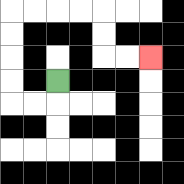{'start': '[2, 3]', 'end': '[6, 2]', 'path_directions': 'D,L,L,U,U,U,U,R,R,R,R,D,D,R,R', 'path_coordinates': '[[2, 3], [2, 4], [1, 4], [0, 4], [0, 3], [0, 2], [0, 1], [0, 0], [1, 0], [2, 0], [3, 0], [4, 0], [4, 1], [4, 2], [5, 2], [6, 2]]'}